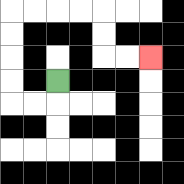{'start': '[2, 3]', 'end': '[6, 2]', 'path_directions': 'D,L,L,U,U,U,U,R,R,R,R,D,D,R,R', 'path_coordinates': '[[2, 3], [2, 4], [1, 4], [0, 4], [0, 3], [0, 2], [0, 1], [0, 0], [1, 0], [2, 0], [3, 0], [4, 0], [4, 1], [4, 2], [5, 2], [6, 2]]'}